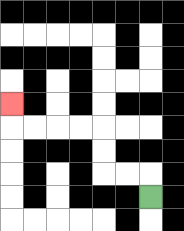{'start': '[6, 8]', 'end': '[0, 4]', 'path_directions': 'U,L,L,U,U,L,L,L,L,U', 'path_coordinates': '[[6, 8], [6, 7], [5, 7], [4, 7], [4, 6], [4, 5], [3, 5], [2, 5], [1, 5], [0, 5], [0, 4]]'}